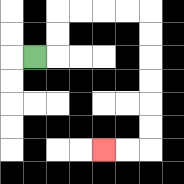{'start': '[1, 2]', 'end': '[4, 6]', 'path_directions': 'R,U,U,R,R,R,R,D,D,D,D,D,D,L,L', 'path_coordinates': '[[1, 2], [2, 2], [2, 1], [2, 0], [3, 0], [4, 0], [5, 0], [6, 0], [6, 1], [6, 2], [6, 3], [6, 4], [6, 5], [6, 6], [5, 6], [4, 6]]'}